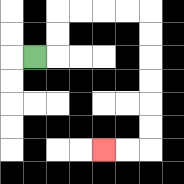{'start': '[1, 2]', 'end': '[4, 6]', 'path_directions': 'R,U,U,R,R,R,R,D,D,D,D,D,D,L,L', 'path_coordinates': '[[1, 2], [2, 2], [2, 1], [2, 0], [3, 0], [4, 0], [5, 0], [6, 0], [6, 1], [6, 2], [6, 3], [6, 4], [6, 5], [6, 6], [5, 6], [4, 6]]'}